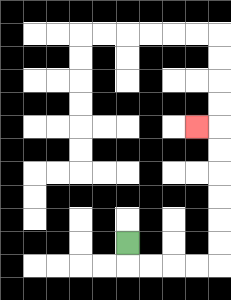{'start': '[5, 10]', 'end': '[8, 5]', 'path_directions': 'D,R,R,R,R,U,U,U,U,U,U,L', 'path_coordinates': '[[5, 10], [5, 11], [6, 11], [7, 11], [8, 11], [9, 11], [9, 10], [9, 9], [9, 8], [9, 7], [9, 6], [9, 5], [8, 5]]'}